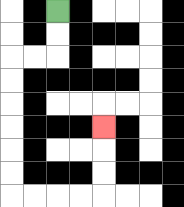{'start': '[2, 0]', 'end': '[4, 5]', 'path_directions': 'D,D,L,L,D,D,D,D,D,D,R,R,R,R,U,U,U', 'path_coordinates': '[[2, 0], [2, 1], [2, 2], [1, 2], [0, 2], [0, 3], [0, 4], [0, 5], [0, 6], [0, 7], [0, 8], [1, 8], [2, 8], [3, 8], [4, 8], [4, 7], [4, 6], [4, 5]]'}